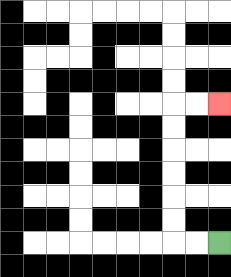{'start': '[9, 10]', 'end': '[9, 4]', 'path_directions': 'L,L,U,U,U,U,U,U,R,R', 'path_coordinates': '[[9, 10], [8, 10], [7, 10], [7, 9], [7, 8], [7, 7], [7, 6], [7, 5], [7, 4], [8, 4], [9, 4]]'}